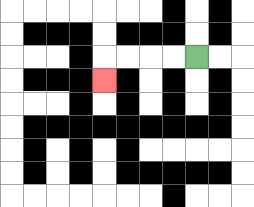{'start': '[8, 2]', 'end': '[4, 3]', 'path_directions': 'L,L,L,L,D', 'path_coordinates': '[[8, 2], [7, 2], [6, 2], [5, 2], [4, 2], [4, 3]]'}